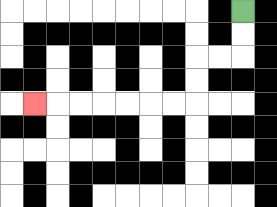{'start': '[10, 0]', 'end': '[1, 4]', 'path_directions': 'D,D,L,L,D,D,L,L,L,L,L,L,L', 'path_coordinates': '[[10, 0], [10, 1], [10, 2], [9, 2], [8, 2], [8, 3], [8, 4], [7, 4], [6, 4], [5, 4], [4, 4], [3, 4], [2, 4], [1, 4]]'}